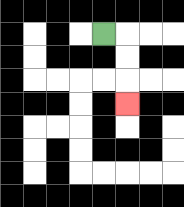{'start': '[4, 1]', 'end': '[5, 4]', 'path_directions': 'R,D,D,D', 'path_coordinates': '[[4, 1], [5, 1], [5, 2], [5, 3], [5, 4]]'}